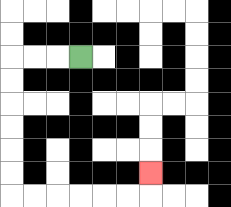{'start': '[3, 2]', 'end': '[6, 7]', 'path_directions': 'L,L,L,D,D,D,D,D,D,R,R,R,R,R,R,U', 'path_coordinates': '[[3, 2], [2, 2], [1, 2], [0, 2], [0, 3], [0, 4], [0, 5], [0, 6], [0, 7], [0, 8], [1, 8], [2, 8], [3, 8], [4, 8], [5, 8], [6, 8], [6, 7]]'}